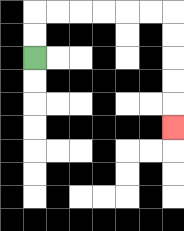{'start': '[1, 2]', 'end': '[7, 5]', 'path_directions': 'U,U,R,R,R,R,R,R,D,D,D,D,D', 'path_coordinates': '[[1, 2], [1, 1], [1, 0], [2, 0], [3, 0], [4, 0], [5, 0], [6, 0], [7, 0], [7, 1], [7, 2], [7, 3], [7, 4], [7, 5]]'}